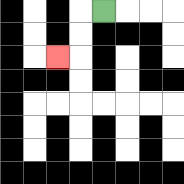{'start': '[4, 0]', 'end': '[2, 2]', 'path_directions': 'L,D,D,L', 'path_coordinates': '[[4, 0], [3, 0], [3, 1], [3, 2], [2, 2]]'}